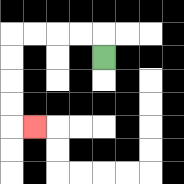{'start': '[4, 2]', 'end': '[1, 5]', 'path_directions': 'U,L,L,L,L,D,D,D,D,R', 'path_coordinates': '[[4, 2], [4, 1], [3, 1], [2, 1], [1, 1], [0, 1], [0, 2], [0, 3], [0, 4], [0, 5], [1, 5]]'}